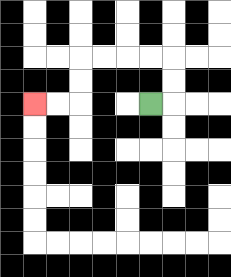{'start': '[6, 4]', 'end': '[1, 4]', 'path_directions': 'R,U,U,L,L,L,L,D,D,L,L', 'path_coordinates': '[[6, 4], [7, 4], [7, 3], [7, 2], [6, 2], [5, 2], [4, 2], [3, 2], [3, 3], [3, 4], [2, 4], [1, 4]]'}